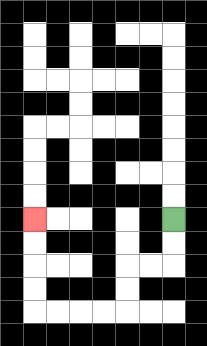{'start': '[7, 9]', 'end': '[1, 9]', 'path_directions': 'D,D,L,L,D,D,L,L,L,L,U,U,U,U', 'path_coordinates': '[[7, 9], [7, 10], [7, 11], [6, 11], [5, 11], [5, 12], [5, 13], [4, 13], [3, 13], [2, 13], [1, 13], [1, 12], [1, 11], [1, 10], [1, 9]]'}